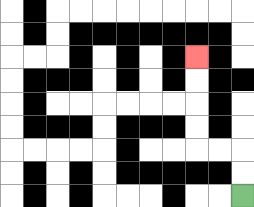{'start': '[10, 8]', 'end': '[8, 2]', 'path_directions': 'U,U,L,L,U,U,U,U', 'path_coordinates': '[[10, 8], [10, 7], [10, 6], [9, 6], [8, 6], [8, 5], [8, 4], [8, 3], [8, 2]]'}